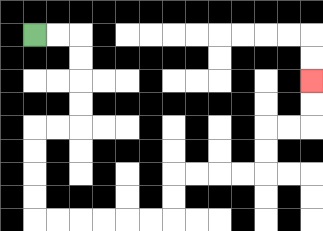{'start': '[1, 1]', 'end': '[13, 3]', 'path_directions': 'R,R,D,D,D,D,L,L,D,D,D,D,R,R,R,R,R,R,U,U,R,R,R,R,U,U,R,R,U,U', 'path_coordinates': '[[1, 1], [2, 1], [3, 1], [3, 2], [3, 3], [3, 4], [3, 5], [2, 5], [1, 5], [1, 6], [1, 7], [1, 8], [1, 9], [2, 9], [3, 9], [4, 9], [5, 9], [6, 9], [7, 9], [7, 8], [7, 7], [8, 7], [9, 7], [10, 7], [11, 7], [11, 6], [11, 5], [12, 5], [13, 5], [13, 4], [13, 3]]'}